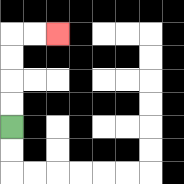{'start': '[0, 5]', 'end': '[2, 1]', 'path_directions': 'U,U,U,U,R,R', 'path_coordinates': '[[0, 5], [0, 4], [0, 3], [0, 2], [0, 1], [1, 1], [2, 1]]'}